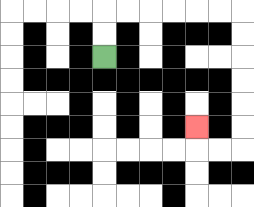{'start': '[4, 2]', 'end': '[8, 5]', 'path_directions': 'U,U,R,R,R,R,R,R,D,D,D,D,D,D,L,L,U', 'path_coordinates': '[[4, 2], [4, 1], [4, 0], [5, 0], [6, 0], [7, 0], [8, 0], [9, 0], [10, 0], [10, 1], [10, 2], [10, 3], [10, 4], [10, 5], [10, 6], [9, 6], [8, 6], [8, 5]]'}